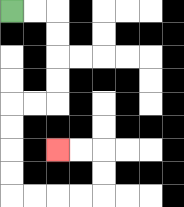{'start': '[0, 0]', 'end': '[2, 6]', 'path_directions': 'R,R,D,D,D,D,L,L,D,D,D,D,R,R,R,R,U,U,L,L', 'path_coordinates': '[[0, 0], [1, 0], [2, 0], [2, 1], [2, 2], [2, 3], [2, 4], [1, 4], [0, 4], [0, 5], [0, 6], [0, 7], [0, 8], [1, 8], [2, 8], [3, 8], [4, 8], [4, 7], [4, 6], [3, 6], [2, 6]]'}